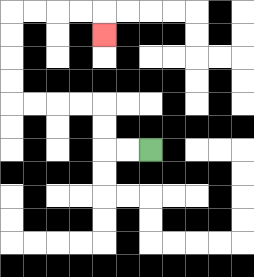{'start': '[6, 6]', 'end': '[4, 1]', 'path_directions': 'L,L,U,U,L,L,L,L,U,U,U,U,R,R,R,R,D', 'path_coordinates': '[[6, 6], [5, 6], [4, 6], [4, 5], [4, 4], [3, 4], [2, 4], [1, 4], [0, 4], [0, 3], [0, 2], [0, 1], [0, 0], [1, 0], [2, 0], [3, 0], [4, 0], [4, 1]]'}